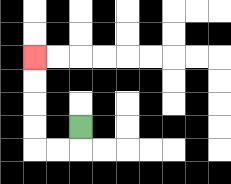{'start': '[3, 5]', 'end': '[1, 2]', 'path_directions': 'D,L,L,U,U,U,U', 'path_coordinates': '[[3, 5], [3, 6], [2, 6], [1, 6], [1, 5], [1, 4], [1, 3], [1, 2]]'}